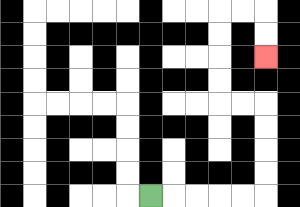{'start': '[6, 8]', 'end': '[11, 2]', 'path_directions': 'R,R,R,R,R,U,U,U,U,L,L,U,U,U,U,R,R,D,D', 'path_coordinates': '[[6, 8], [7, 8], [8, 8], [9, 8], [10, 8], [11, 8], [11, 7], [11, 6], [11, 5], [11, 4], [10, 4], [9, 4], [9, 3], [9, 2], [9, 1], [9, 0], [10, 0], [11, 0], [11, 1], [11, 2]]'}